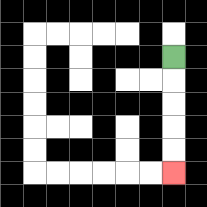{'start': '[7, 2]', 'end': '[7, 7]', 'path_directions': 'D,D,D,D,D', 'path_coordinates': '[[7, 2], [7, 3], [7, 4], [7, 5], [7, 6], [7, 7]]'}